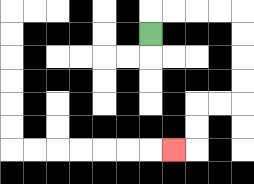{'start': '[6, 1]', 'end': '[7, 6]', 'path_directions': 'U,R,R,R,R,D,D,D,D,L,L,D,D,L', 'path_coordinates': '[[6, 1], [6, 0], [7, 0], [8, 0], [9, 0], [10, 0], [10, 1], [10, 2], [10, 3], [10, 4], [9, 4], [8, 4], [8, 5], [8, 6], [7, 6]]'}